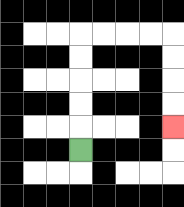{'start': '[3, 6]', 'end': '[7, 5]', 'path_directions': 'U,U,U,U,U,R,R,R,R,D,D,D,D', 'path_coordinates': '[[3, 6], [3, 5], [3, 4], [3, 3], [3, 2], [3, 1], [4, 1], [5, 1], [6, 1], [7, 1], [7, 2], [7, 3], [7, 4], [7, 5]]'}